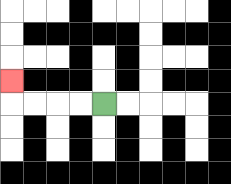{'start': '[4, 4]', 'end': '[0, 3]', 'path_directions': 'L,L,L,L,U', 'path_coordinates': '[[4, 4], [3, 4], [2, 4], [1, 4], [0, 4], [0, 3]]'}